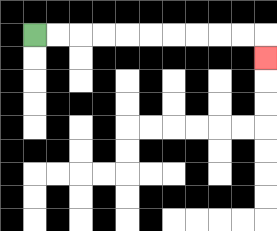{'start': '[1, 1]', 'end': '[11, 2]', 'path_directions': 'R,R,R,R,R,R,R,R,R,R,D', 'path_coordinates': '[[1, 1], [2, 1], [3, 1], [4, 1], [5, 1], [6, 1], [7, 1], [8, 1], [9, 1], [10, 1], [11, 1], [11, 2]]'}